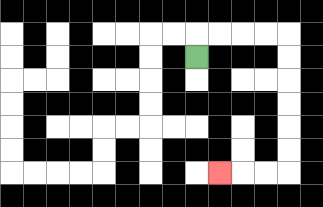{'start': '[8, 2]', 'end': '[9, 7]', 'path_directions': 'U,R,R,R,R,D,D,D,D,D,D,L,L,L', 'path_coordinates': '[[8, 2], [8, 1], [9, 1], [10, 1], [11, 1], [12, 1], [12, 2], [12, 3], [12, 4], [12, 5], [12, 6], [12, 7], [11, 7], [10, 7], [9, 7]]'}